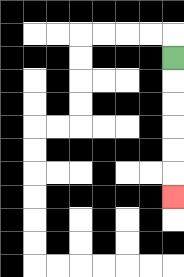{'start': '[7, 2]', 'end': '[7, 8]', 'path_directions': 'D,D,D,D,D,D', 'path_coordinates': '[[7, 2], [7, 3], [7, 4], [7, 5], [7, 6], [7, 7], [7, 8]]'}